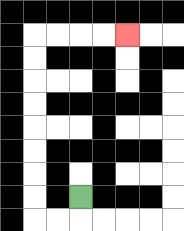{'start': '[3, 8]', 'end': '[5, 1]', 'path_directions': 'D,L,L,U,U,U,U,U,U,U,U,R,R,R,R', 'path_coordinates': '[[3, 8], [3, 9], [2, 9], [1, 9], [1, 8], [1, 7], [1, 6], [1, 5], [1, 4], [1, 3], [1, 2], [1, 1], [2, 1], [3, 1], [4, 1], [5, 1]]'}